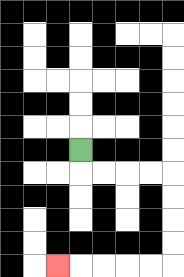{'start': '[3, 6]', 'end': '[2, 11]', 'path_directions': 'D,R,R,R,R,D,D,D,D,L,L,L,L,L', 'path_coordinates': '[[3, 6], [3, 7], [4, 7], [5, 7], [6, 7], [7, 7], [7, 8], [7, 9], [7, 10], [7, 11], [6, 11], [5, 11], [4, 11], [3, 11], [2, 11]]'}